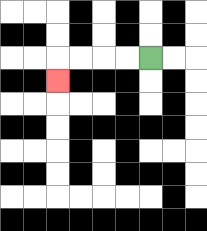{'start': '[6, 2]', 'end': '[2, 3]', 'path_directions': 'L,L,L,L,D', 'path_coordinates': '[[6, 2], [5, 2], [4, 2], [3, 2], [2, 2], [2, 3]]'}